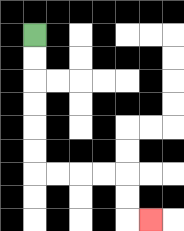{'start': '[1, 1]', 'end': '[6, 9]', 'path_directions': 'D,D,D,D,D,D,R,R,R,R,D,D,R', 'path_coordinates': '[[1, 1], [1, 2], [1, 3], [1, 4], [1, 5], [1, 6], [1, 7], [2, 7], [3, 7], [4, 7], [5, 7], [5, 8], [5, 9], [6, 9]]'}